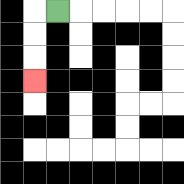{'start': '[2, 0]', 'end': '[1, 3]', 'path_directions': 'L,D,D,D', 'path_coordinates': '[[2, 0], [1, 0], [1, 1], [1, 2], [1, 3]]'}